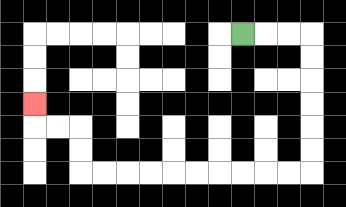{'start': '[10, 1]', 'end': '[1, 4]', 'path_directions': 'R,R,R,D,D,D,D,D,D,L,L,L,L,L,L,L,L,L,L,U,U,L,L,U', 'path_coordinates': '[[10, 1], [11, 1], [12, 1], [13, 1], [13, 2], [13, 3], [13, 4], [13, 5], [13, 6], [13, 7], [12, 7], [11, 7], [10, 7], [9, 7], [8, 7], [7, 7], [6, 7], [5, 7], [4, 7], [3, 7], [3, 6], [3, 5], [2, 5], [1, 5], [1, 4]]'}